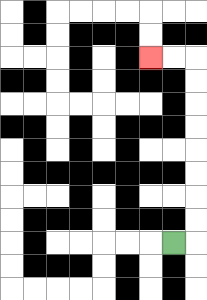{'start': '[7, 10]', 'end': '[6, 2]', 'path_directions': 'R,U,U,U,U,U,U,U,U,L,L', 'path_coordinates': '[[7, 10], [8, 10], [8, 9], [8, 8], [8, 7], [8, 6], [8, 5], [8, 4], [8, 3], [8, 2], [7, 2], [6, 2]]'}